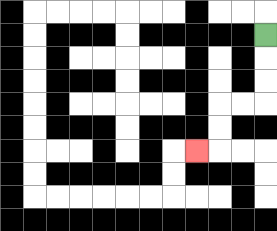{'start': '[11, 1]', 'end': '[8, 6]', 'path_directions': 'D,D,D,L,L,D,D,L', 'path_coordinates': '[[11, 1], [11, 2], [11, 3], [11, 4], [10, 4], [9, 4], [9, 5], [9, 6], [8, 6]]'}